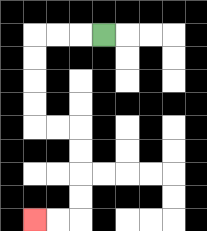{'start': '[4, 1]', 'end': '[1, 9]', 'path_directions': 'L,L,L,D,D,D,D,R,R,D,D,D,D,L,L', 'path_coordinates': '[[4, 1], [3, 1], [2, 1], [1, 1], [1, 2], [1, 3], [1, 4], [1, 5], [2, 5], [3, 5], [3, 6], [3, 7], [3, 8], [3, 9], [2, 9], [1, 9]]'}